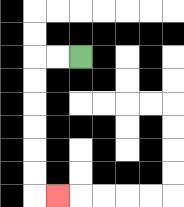{'start': '[3, 2]', 'end': '[2, 8]', 'path_directions': 'L,L,D,D,D,D,D,D,R', 'path_coordinates': '[[3, 2], [2, 2], [1, 2], [1, 3], [1, 4], [1, 5], [1, 6], [1, 7], [1, 8], [2, 8]]'}